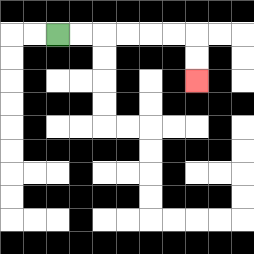{'start': '[2, 1]', 'end': '[8, 3]', 'path_directions': 'R,R,R,R,R,R,D,D', 'path_coordinates': '[[2, 1], [3, 1], [4, 1], [5, 1], [6, 1], [7, 1], [8, 1], [8, 2], [8, 3]]'}